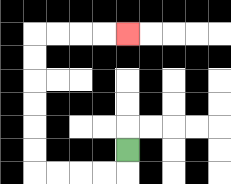{'start': '[5, 6]', 'end': '[5, 1]', 'path_directions': 'D,L,L,L,L,U,U,U,U,U,U,R,R,R,R', 'path_coordinates': '[[5, 6], [5, 7], [4, 7], [3, 7], [2, 7], [1, 7], [1, 6], [1, 5], [1, 4], [1, 3], [1, 2], [1, 1], [2, 1], [3, 1], [4, 1], [5, 1]]'}